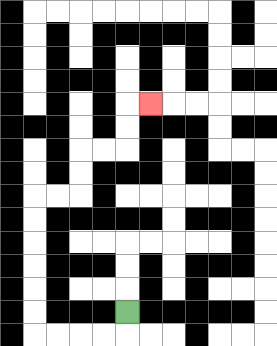{'start': '[5, 13]', 'end': '[6, 4]', 'path_directions': 'D,L,L,L,L,U,U,U,U,U,U,R,R,U,U,R,R,U,U,R', 'path_coordinates': '[[5, 13], [5, 14], [4, 14], [3, 14], [2, 14], [1, 14], [1, 13], [1, 12], [1, 11], [1, 10], [1, 9], [1, 8], [2, 8], [3, 8], [3, 7], [3, 6], [4, 6], [5, 6], [5, 5], [5, 4], [6, 4]]'}